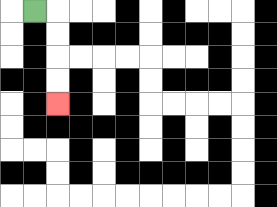{'start': '[1, 0]', 'end': '[2, 4]', 'path_directions': 'R,D,D,D,D', 'path_coordinates': '[[1, 0], [2, 0], [2, 1], [2, 2], [2, 3], [2, 4]]'}